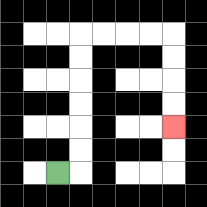{'start': '[2, 7]', 'end': '[7, 5]', 'path_directions': 'R,U,U,U,U,U,U,R,R,R,R,D,D,D,D', 'path_coordinates': '[[2, 7], [3, 7], [3, 6], [3, 5], [3, 4], [3, 3], [3, 2], [3, 1], [4, 1], [5, 1], [6, 1], [7, 1], [7, 2], [7, 3], [7, 4], [7, 5]]'}